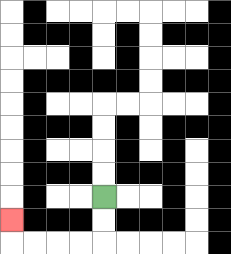{'start': '[4, 8]', 'end': '[0, 9]', 'path_directions': 'D,D,L,L,L,L,U', 'path_coordinates': '[[4, 8], [4, 9], [4, 10], [3, 10], [2, 10], [1, 10], [0, 10], [0, 9]]'}